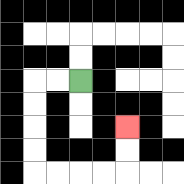{'start': '[3, 3]', 'end': '[5, 5]', 'path_directions': 'L,L,D,D,D,D,R,R,R,R,U,U', 'path_coordinates': '[[3, 3], [2, 3], [1, 3], [1, 4], [1, 5], [1, 6], [1, 7], [2, 7], [3, 7], [4, 7], [5, 7], [5, 6], [5, 5]]'}